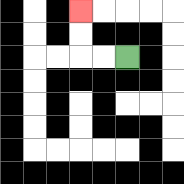{'start': '[5, 2]', 'end': '[3, 0]', 'path_directions': 'L,L,U,U', 'path_coordinates': '[[5, 2], [4, 2], [3, 2], [3, 1], [3, 0]]'}